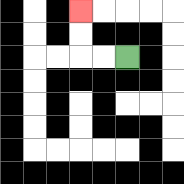{'start': '[5, 2]', 'end': '[3, 0]', 'path_directions': 'L,L,U,U', 'path_coordinates': '[[5, 2], [4, 2], [3, 2], [3, 1], [3, 0]]'}